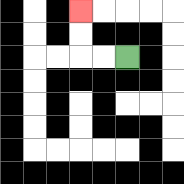{'start': '[5, 2]', 'end': '[3, 0]', 'path_directions': 'L,L,U,U', 'path_coordinates': '[[5, 2], [4, 2], [3, 2], [3, 1], [3, 0]]'}